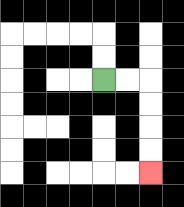{'start': '[4, 3]', 'end': '[6, 7]', 'path_directions': 'R,R,D,D,D,D', 'path_coordinates': '[[4, 3], [5, 3], [6, 3], [6, 4], [6, 5], [6, 6], [6, 7]]'}